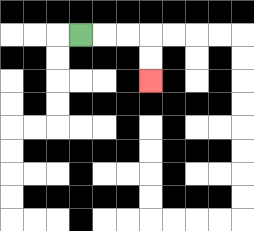{'start': '[3, 1]', 'end': '[6, 3]', 'path_directions': 'R,R,R,D,D', 'path_coordinates': '[[3, 1], [4, 1], [5, 1], [6, 1], [6, 2], [6, 3]]'}